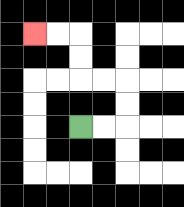{'start': '[3, 5]', 'end': '[1, 1]', 'path_directions': 'R,R,U,U,L,L,U,U,L,L', 'path_coordinates': '[[3, 5], [4, 5], [5, 5], [5, 4], [5, 3], [4, 3], [3, 3], [3, 2], [3, 1], [2, 1], [1, 1]]'}